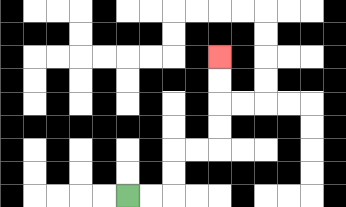{'start': '[5, 8]', 'end': '[9, 2]', 'path_directions': 'R,R,U,U,R,R,U,U,U,U', 'path_coordinates': '[[5, 8], [6, 8], [7, 8], [7, 7], [7, 6], [8, 6], [9, 6], [9, 5], [9, 4], [9, 3], [9, 2]]'}